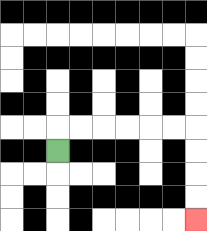{'start': '[2, 6]', 'end': '[8, 9]', 'path_directions': 'U,R,R,R,R,R,R,D,D,D,D', 'path_coordinates': '[[2, 6], [2, 5], [3, 5], [4, 5], [5, 5], [6, 5], [7, 5], [8, 5], [8, 6], [8, 7], [8, 8], [8, 9]]'}